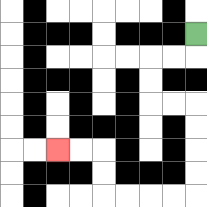{'start': '[8, 1]', 'end': '[2, 6]', 'path_directions': 'D,L,L,D,D,R,R,D,D,D,D,L,L,L,L,U,U,L,L', 'path_coordinates': '[[8, 1], [8, 2], [7, 2], [6, 2], [6, 3], [6, 4], [7, 4], [8, 4], [8, 5], [8, 6], [8, 7], [8, 8], [7, 8], [6, 8], [5, 8], [4, 8], [4, 7], [4, 6], [3, 6], [2, 6]]'}